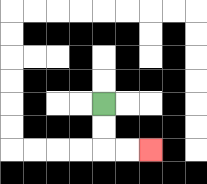{'start': '[4, 4]', 'end': '[6, 6]', 'path_directions': 'D,D,R,R', 'path_coordinates': '[[4, 4], [4, 5], [4, 6], [5, 6], [6, 6]]'}